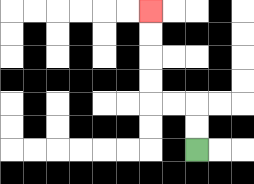{'start': '[8, 6]', 'end': '[6, 0]', 'path_directions': 'U,U,L,L,U,U,U,U', 'path_coordinates': '[[8, 6], [8, 5], [8, 4], [7, 4], [6, 4], [6, 3], [6, 2], [6, 1], [6, 0]]'}